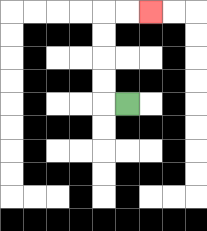{'start': '[5, 4]', 'end': '[6, 0]', 'path_directions': 'L,U,U,U,U,R,R', 'path_coordinates': '[[5, 4], [4, 4], [4, 3], [4, 2], [4, 1], [4, 0], [5, 0], [6, 0]]'}